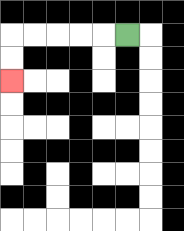{'start': '[5, 1]', 'end': '[0, 3]', 'path_directions': 'L,L,L,L,L,D,D', 'path_coordinates': '[[5, 1], [4, 1], [3, 1], [2, 1], [1, 1], [0, 1], [0, 2], [0, 3]]'}